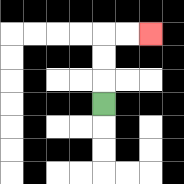{'start': '[4, 4]', 'end': '[6, 1]', 'path_directions': 'U,U,U,R,R', 'path_coordinates': '[[4, 4], [4, 3], [4, 2], [4, 1], [5, 1], [6, 1]]'}